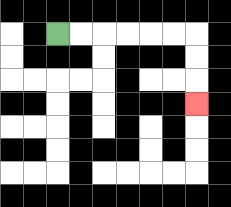{'start': '[2, 1]', 'end': '[8, 4]', 'path_directions': 'R,R,R,R,R,R,D,D,D', 'path_coordinates': '[[2, 1], [3, 1], [4, 1], [5, 1], [6, 1], [7, 1], [8, 1], [8, 2], [8, 3], [8, 4]]'}